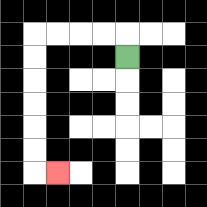{'start': '[5, 2]', 'end': '[2, 7]', 'path_directions': 'U,L,L,L,L,D,D,D,D,D,D,R', 'path_coordinates': '[[5, 2], [5, 1], [4, 1], [3, 1], [2, 1], [1, 1], [1, 2], [1, 3], [1, 4], [1, 5], [1, 6], [1, 7], [2, 7]]'}